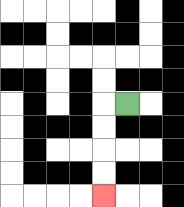{'start': '[5, 4]', 'end': '[4, 8]', 'path_directions': 'L,D,D,D,D', 'path_coordinates': '[[5, 4], [4, 4], [4, 5], [4, 6], [4, 7], [4, 8]]'}